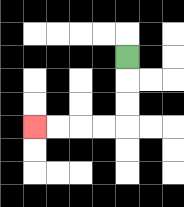{'start': '[5, 2]', 'end': '[1, 5]', 'path_directions': 'D,D,D,L,L,L,L', 'path_coordinates': '[[5, 2], [5, 3], [5, 4], [5, 5], [4, 5], [3, 5], [2, 5], [1, 5]]'}